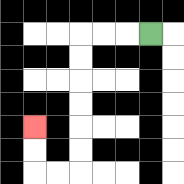{'start': '[6, 1]', 'end': '[1, 5]', 'path_directions': 'L,L,L,D,D,D,D,D,D,L,L,U,U', 'path_coordinates': '[[6, 1], [5, 1], [4, 1], [3, 1], [3, 2], [3, 3], [3, 4], [3, 5], [3, 6], [3, 7], [2, 7], [1, 7], [1, 6], [1, 5]]'}